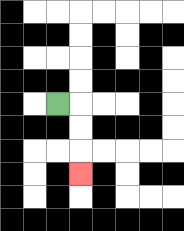{'start': '[2, 4]', 'end': '[3, 7]', 'path_directions': 'R,D,D,D', 'path_coordinates': '[[2, 4], [3, 4], [3, 5], [3, 6], [3, 7]]'}